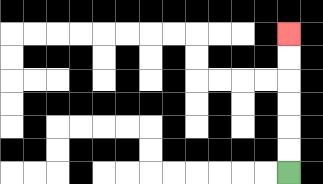{'start': '[12, 7]', 'end': '[12, 1]', 'path_directions': 'U,U,U,U,U,U', 'path_coordinates': '[[12, 7], [12, 6], [12, 5], [12, 4], [12, 3], [12, 2], [12, 1]]'}